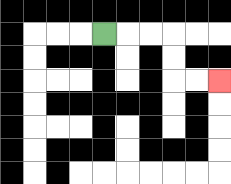{'start': '[4, 1]', 'end': '[9, 3]', 'path_directions': 'R,R,R,D,D,R,R', 'path_coordinates': '[[4, 1], [5, 1], [6, 1], [7, 1], [7, 2], [7, 3], [8, 3], [9, 3]]'}